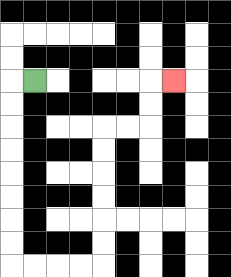{'start': '[1, 3]', 'end': '[7, 3]', 'path_directions': 'L,D,D,D,D,D,D,D,D,R,R,R,R,U,U,U,U,U,U,R,R,U,U,R', 'path_coordinates': '[[1, 3], [0, 3], [0, 4], [0, 5], [0, 6], [0, 7], [0, 8], [0, 9], [0, 10], [0, 11], [1, 11], [2, 11], [3, 11], [4, 11], [4, 10], [4, 9], [4, 8], [4, 7], [4, 6], [4, 5], [5, 5], [6, 5], [6, 4], [6, 3], [7, 3]]'}